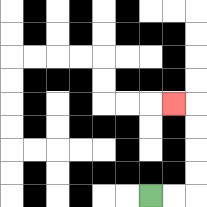{'start': '[6, 8]', 'end': '[7, 4]', 'path_directions': 'R,R,U,U,U,U,L', 'path_coordinates': '[[6, 8], [7, 8], [8, 8], [8, 7], [8, 6], [8, 5], [8, 4], [7, 4]]'}